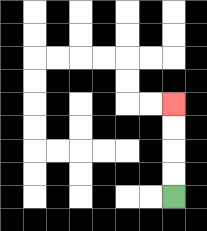{'start': '[7, 8]', 'end': '[7, 4]', 'path_directions': 'U,U,U,U', 'path_coordinates': '[[7, 8], [7, 7], [7, 6], [7, 5], [7, 4]]'}